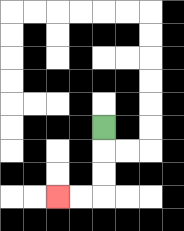{'start': '[4, 5]', 'end': '[2, 8]', 'path_directions': 'D,D,D,L,L', 'path_coordinates': '[[4, 5], [4, 6], [4, 7], [4, 8], [3, 8], [2, 8]]'}